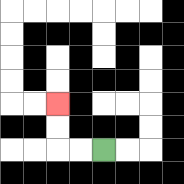{'start': '[4, 6]', 'end': '[2, 4]', 'path_directions': 'L,L,U,U', 'path_coordinates': '[[4, 6], [3, 6], [2, 6], [2, 5], [2, 4]]'}